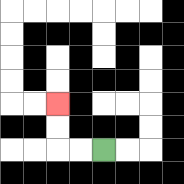{'start': '[4, 6]', 'end': '[2, 4]', 'path_directions': 'L,L,U,U', 'path_coordinates': '[[4, 6], [3, 6], [2, 6], [2, 5], [2, 4]]'}